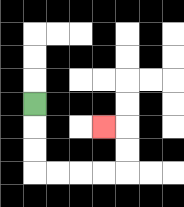{'start': '[1, 4]', 'end': '[4, 5]', 'path_directions': 'D,D,D,R,R,R,R,U,U,L', 'path_coordinates': '[[1, 4], [1, 5], [1, 6], [1, 7], [2, 7], [3, 7], [4, 7], [5, 7], [5, 6], [5, 5], [4, 5]]'}